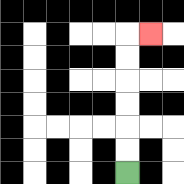{'start': '[5, 7]', 'end': '[6, 1]', 'path_directions': 'U,U,U,U,U,U,R', 'path_coordinates': '[[5, 7], [5, 6], [5, 5], [5, 4], [5, 3], [5, 2], [5, 1], [6, 1]]'}